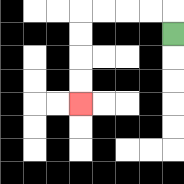{'start': '[7, 1]', 'end': '[3, 4]', 'path_directions': 'U,L,L,L,L,D,D,D,D', 'path_coordinates': '[[7, 1], [7, 0], [6, 0], [5, 0], [4, 0], [3, 0], [3, 1], [3, 2], [3, 3], [3, 4]]'}